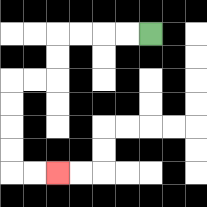{'start': '[6, 1]', 'end': '[2, 7]', 'path_directions': 'L,L,L,L,D,D,L,L,D,D,D,D,R,R', 'path_coordinates': '[[6, 1], [5, 1], [4, 1], [3, 1], [2, 1], [2, 2], [2, 3], [1, 3], [0, 3], [0, 4], [0, 5], [0, 6], [0, 7], [1, 7], [2, 7]]'}